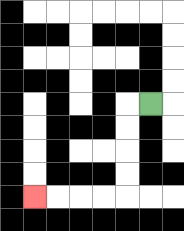{'start': '[6, 4]', 'end': '[1, 8]', 'path_directions': 'L,D,D,D,D,L,L,L,L', 'path_coordinates': '[[6, 4], [5, 4], [5, 5], [5, 6], [5, 7], [5, 8], [4, 8], [3, 8], [2, 8], [1, 8]]'}